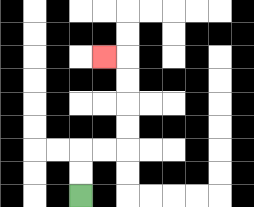{'start': '[3, 8]', 'end': '[4, 2]', 'path_directions': 'U,U,R,R,U,U,U,U,L', 'path_coordinates': '[[3, 8], [3, 7], [3, 6], [4, 6], [5, 6], [5, 5], [5, 4], [5, 3], [5, 2], [4, 2]]'}